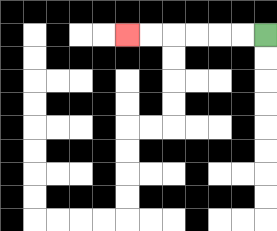{'start': '[11, 1]', 'end': '[5, 1]', 'path_directions': 'L,L,L,L,L,L', 'path_coordinates': '[[11, 1], [10, 1], [9, 1], [8, 1], [7, 1], [6, 1], [5, 1]]'}